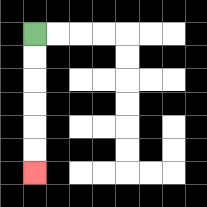{'start': '[1, 1]', 'end': '[1, 7]', 'path_directions': 'D,D,D,D,D,D', 'path_coordinates': '[[1, 1], [1, 2], [1, 3], [1, 4], [1, 5], [1, 6], [1, 7]]'}